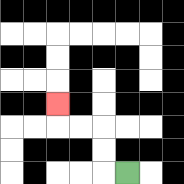{'start': '[5, 7]', 'end': '[2, 4]', 'path_directions': 'L,U,U,L,L,U', 'path_coordinates': '[[5, 7], [4, 7], [4, 6], [4, 5], [3, 5], [2, 5], [2, 4]]'}